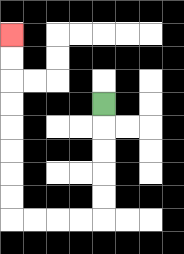{'start': '[4, 4]', 'end': '[0, 1]', 'path_directions': 'D,D,D,D,D,L,L,L,L,U,U,U,U,U,U,U,U', 'path_coordinates': '[[4, 4], [4, 5], [4, 6], [4, 7], [4, 8], [4, 9], [3, 9], [2, 9], [1, 9], [0, 9], [0, 8], [0, 7], [0, 6], [0, 5], [0, 4], [0, 3], [0, 2], [0, 1]]'}